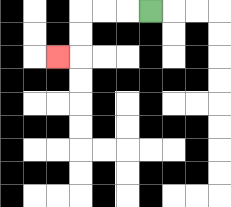{'start': '[6, 0]', 'end': '[2, 2]', 'path_directions': 'L,L,L,D,D,L', 'path_coordinates': '[[6, 0], [5, 0], [4, 0], [3, 0], [3, 1], [3, 2], [2, 2]]'}